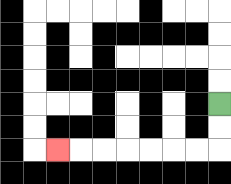{'start': '[9, 4]', 'end': '[2, 6]', 'path_directions': 'D,D,L,L,L,L,L,L,L', 'path_coordinates': '[[9, 4], [9, 5], [9, 6], [8, 6], [7, 6], [6, 6], [5, 6], [4, 6], [3, 6], [2, 6]]'}